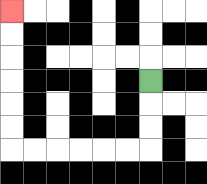{'start': '[6, 3]', 'end': '[0, 0]', 'path_directions': 'D,D,D,L,L,L,L,L,L,U,U,U,U,U,U', 'path_coordinates': '[[6, 3], [6, 4], [6, 5], [6, 6], [5, 6], [4, 6], [3, 6], [2, 6], [1, 6], [0, 6], [0, 5], [0, 4], [0, 3], [0, 2], [0, 1], [0, 0]]'}